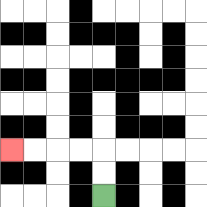{'start': '[4, 8]', 'end': '[0, 6]', 'path_directions': 'U,U,L,L,L,L', 'path_coordinates': '[[4, 8], [4, 7], [4, 6], [3, 6], [2, 6], [1, 6], [0, 6]]'}